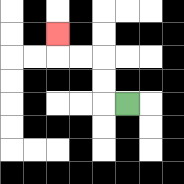{'start': '[5, 4]', 'end': '[2, 1]', 'path_directions': 'L,U,U,L,L,U', 'path_coordinates': '[[5, 4], [4, 4], [4, 3], [4, 2], [3, 2], [2, 2], [2, 1]]'}